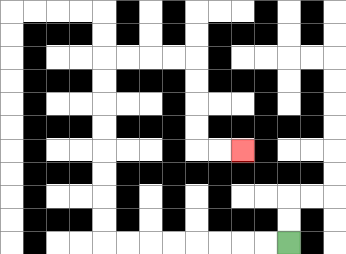{'start': '[12, 10]', 'end': '[10, 6]', 'path_directions': 'L,L,L,L,L,L,L,L,U,U,U,U,U,U,U,U,R,R,R,R,D,D,D,D,R,R', 'path_coordinates': '[[12, 10], [11, 10], [10, 10], [9, 10], [8, 10], [7, 10], [6, 10], [5, 10], [4, 10], [4, 9], [4, 8], [4, 7], [4, 6], [4, 5], [4, 4], [4, 3], [4, 2], [5, 2], [6, 2], [7, 2], [8, 2], [8, 3], [8, 4], [8, 5], [8, 6], [9, 6], [10, 6]]'}